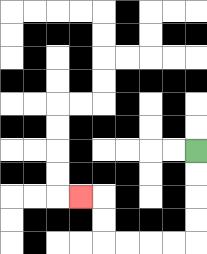{'start': '[8, 6]', 'end': '[3, 8]', 'path_directions': 'D,D,D,D,L,L,L,L,U,U,L', 'path_coordinates': '[[8, 6], [8, 7], [8, 8], [8, 9], [8, 10], [7, 10], [6, 10], [5, 10], [4, 10], [4, 9], [4, 8], [3, 8]]'}